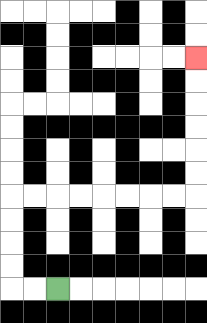{'start': '[2, 12]', 'end': '[8, 2]', 'path_directions': 'L,L,U,U,U,U,R,R,R,R,R,R,R,R,U,U,U,U,U,U', 'path_coordinates': '[[2, 12], [1, 12], [0, 12], [0, 11], [0, 10], [0, 9], [0, 8], [1, 8], [2, 8], [3, 8], [4, 8], [5, 8], [6, 8], [7, 8], [8, 8], [8, 7], [8, 6], [8, 5], [8, 4], [8, 3], [8, 2]]'}